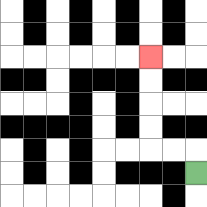{'start': '[8, 7]', 'end': '[6, 2]', 'path_directions': 'U,L,L,U,U,U,U', 'path_coordinates': '[[8, 7], [8, 6], [7, 6], [6, 6], [6, 5], [6, 4], [6, 3], [6, 2]]'}